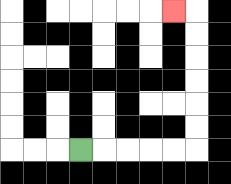{'start': '[3, 6]', 'end': '[7, 0]', 'path_directions': 'R,R,R,R,R,U,U,U,U,U,U,L', 'path_coordinates': '[[3, 6], [4, 6], [5, 6], [6, 6], [7, 6], [8, 6], [8, 5], [8, 4], [8, 3], [8, 2], [8, 1], [8, 0], [7, 0]]'}